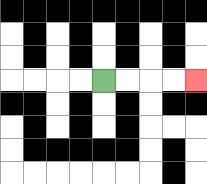{'start': '[4, 3]', 'end': '[8, 3]', 'path_directions': 'R,R,R,R', 'path_coordinates': '[[4, 3], [5, 3], [6, 3], [7, 3], [8, 3]]'}